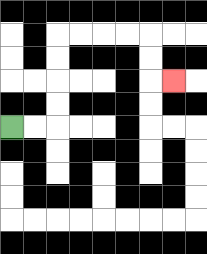{'start': '[0, 5]', 'end': '[7, 3]', 'path_directions': 'R,R,U,U,U,U,R,R,R,R,D,D,R', 'path_coordinates': '[[0, 5], [1, 5], [2, 5], [2, 4], [2, 3], [2, 2], [2, 1], [3, 1], [4, 1], [5, 1], [6, 1], [6, 2], [6, 3], [7, 3]]'}